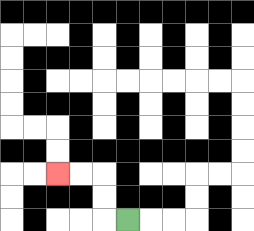{'start': '[5, 9]', 'end': '[2, 7]', 'path_directions': 'L,U,U,L,L', 'path_coordinates': '[[5, 9], [4, 9], [4, 8], [4, 7], [3, 7], [2, 7]]'}